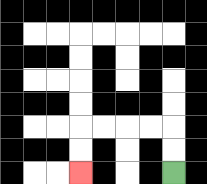{'start': '[7, 7]', 'end': '[3, 7]', 'path_directions': 'U,U,L,L,L,L,D,D', 'path_coordinates': '[[7, 7], [7, 6], [7, 5], [6, 5], [5, 5], [4, 5], [3, 5], [3, 6], [3, 7]]'}